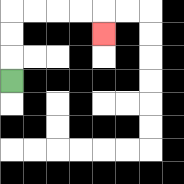{'start': '[0, 3]', 'end': '[4, 1]', 'path_directions': 'U,U,U,R,R,R,R,D', 'path_coordinates': '[[0, 3], [0, 2], [0, 1], [0, 0], [1, 0], [2, 0], [3, 0], [4, 0], [4, 1]]'}